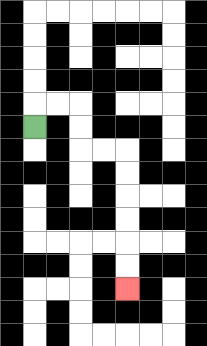{'start': '[1, 5]', 'end': '[5, 12]', 'path_directions': 'U,R,R,D,D,R,R,D,D,D,D,D,D', 'path_coordinates': '[[1, 5], [1, 4], [2, 4], [3, 4], [3, 5], [3, 6], [4, 6], [5, 6], [5, 7], [5, 8], [5, 9], [5, 10], [5, 11], [5, 12]]'}